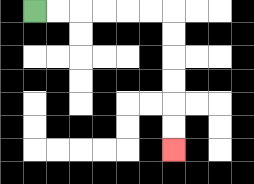{'start': '[1, 0]', 'end': '[7, 6]', 'path_directions': 'R,R,R,R,R,R,D,D,D,D,D,D', 'path_coordinates': '[[1, 0], [2, 0], [3, 0], [4, 0], [5, 0], [6, 0], [7, 0], [7, 1], [7, 2], [7, 3], [7, 4], [7, 5], [7, 6]]'}